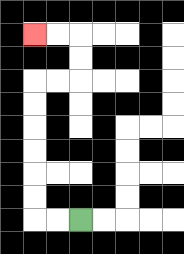{'start': '[3, 9]', 'end': '[1, 1]', 'path_directions': 'L,L,U,U,U,U,U,U,R,R,U,U,L,L', 'path_coordinates': '[[3, 9], [2, 9], [1, 9], [1, 8], [1, 7], [1, 6], [1, 5], [1, 4], [1, 3], [2, 3], [3, 3], [3, 2], [3, 1], [2, 1], [1, 1]]'}